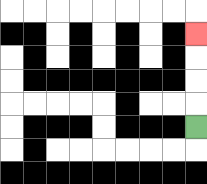{'start': '[8, 5]', 'end': '[8, 1]', 'path_directions': 'U,U,U,U', 'path_coordinates': '[[8, 5], [8, 4], [8, 3], [8, 2], [8, 1]]'}